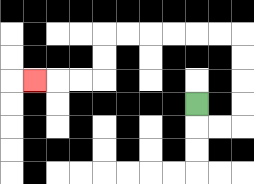{'start': '[8, 4]', 'end': '[1, 3]', 'path_directions': 'D,R,R,U,U,U,U,L,L,L,L,L,L,D,D,L,L,L', 'path_coordinates': '[[8, 4], [8, 5], [9, 5], [10, 5], [10, 4], [10, 3], [10, 2], [10, 1], [9, 1], [8, 1], [7, 1], [6, 1], [5, 1], [4, 1], [4, 2], [4, 3], [3, 3], [2, 3], [1, 3]]'}